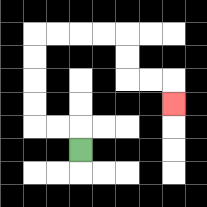{'start': '[3, 6]', 'end': '[7, 4]', 'path_directions': 'U,L,L,U,U,U,U,R,R,R,R,D,D,R,R,D', 'path_coordinates': '[[3, 6], [3, 5], [2, 5], [1, 5], [1, 4], [1, 3], [1, 2], [1, 1], [2, 1], [3, 1], [4, 1], [5, 1], [5, 2], [5, 3], [6, 3], [7, 3], [7, 4]]'}